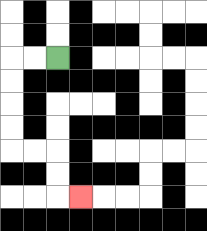{'start': '[2, 2]', 'end': '[3, 8]', 'path_directions': 'L,L,D,D,D,D,R,R,D,D,R', 'path_coordinates': '[[2, 2], [1, 2], [0, 2], [0, 3], [0, 4], [0, 5], [0, 6], [1, 6], [2, 6], [2, 7], [2, 8], [3, 8]]'}